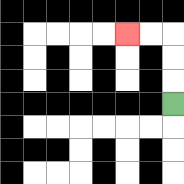{'start': '[7, 4]', 'end': '[5, 1]', 'path_directions': 'U,U,U,L,L', 'path_coordinates': '[[7, 4], [7, 3], [7, 2], [7, 1], [6, 1], [5, 1]]'}